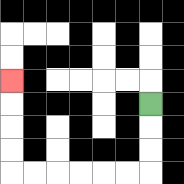{'start': '[6, 4]', 'end': '[0, 3]', 'path_directions': 'D,D,D,L,L,L,L,L,L,U,U,U,U', 'path_coordinates': '[[6, 4], [6, 5], [6, 6], [6, 7], [5, 7], [4, 7], [3, 7], [2, 7], [1, 7], [0, 7], [0, 6], [0, 5], [0, 4], [0, 3]]'}